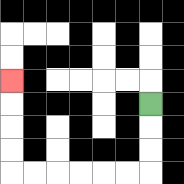{'start': '[6, 4]', 'end': '[0, 3]', 'path_directions': 'D,D,D,L,L,L,L,L,L,U,U,U,U', 'path_coordinates': '[[6, 4], [6, 5], [6, 6], [6, 7], [5, 7], [4, 7], [3, 7], [2, 7], [1, 7], [0, 7], [0, 6], [0, 5], [0, 4], [0, 3]]'}